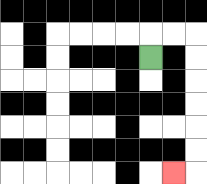{'start': '[6, 2]', 'end': '[7, 7]', 'path_directions': 'U,R,R,D,D,D,D,D,D,L', 'path_coordinates': '[[6, 2], [6, 1], [7, 1], [8, 1], [8, 2], [8, 3], [8, 4], [8, 5], [8, 6], [8, 7], [7, 7]]'}